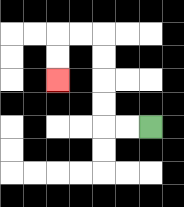{'start': '[6, 5]', 'end': '[2, 3]', 'path_directions': 'L,L,U,U,U,U,L,L,D,D', 'path_coordinates': '[[6, 5], [5, 5], [4, 5], [4, 4], [4, 3], [4, 2], [4, 1], [3, 1], [2, 1], [2, 2], [2, 3]]'}